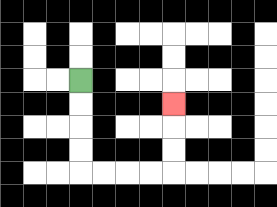{'start': '[3, 3]', 'end': '[7, 4]', 'path_directions': 'D,D,D,D,R,R,R,R,U,U,U', 'path_coordinates': '[[3, 3], [3, 4], [3, 5], [3, 6], [3, 7], [4, 7], [5, 7], [6, 7], [7, 7], [7, 6], [7, 5], [7, 4]]'}